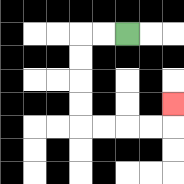{'start': '[5, 1]', 'end': '[7, 4]', 'path_directions': 'L,L,D,D,D,D,R,R,R,R,U', 'path_coordinates': '[[5, 1], [4, 1], [3, 1], [3, 2], [3, 3], [3, 4], [3, 5], [4, 5], [5, 5], [6, 5], [7, 5], [7, 4]]'}